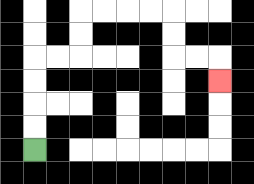{'start': '[1, 6]', 'end': '[9, 3]', 'path_directions': 'U,U,U,U,R,R,U,U,R,R,R,R,D,D,R,R,D', 'path_coordinates': '[[1, 6], [1, 5], [1, 4], [1, 3], [1, 2], [2, 2], [3, 2], [3, 1], [3, 0], [4, 0], [5, 0], [6, 0], [7, 0], [7, 1], [7, 2], [8, 2], [9, 2], [9, 3]]'}